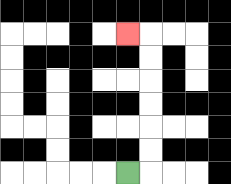{'start': '[5, 7]', 'end': '[5, 1]', 'path_directions': 'R,U,U,U,U,U,U,L', 'path_coordinates': '[[5, 7], [6, 7], [6, 6], [6, 5], [6, 4], [6, 3], [6, 2], [6, 1], [5, 1]]'}